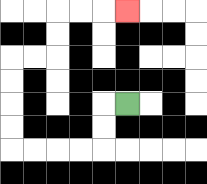{'start': '[5, 4]', 'end': '[5, 0]', 'path_directions': 'L,D,D,L,L,L,L,U,U,U,U,R,R,U,U,R,R,R', 'path_coordinates': '[[5, 4], [4, 4], [4, 5], [4, 6], [3, 6], [2, 6], [1, 6], [0, 6], [0, 5], [0, 4], [0, 3], [0, 2], [1, 2], [2, 2], [2, 1], [2, 0], [3, 0], [4, 0], [5, 0]]'}